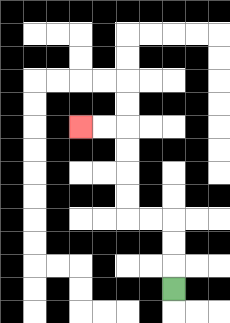{'start': '[7, 12]', 'end': '[3, 5]', 'path_directions': 'U,U,U,L,L,U,U,U,U,L,L', 'path_coordinates': '[[7, 12], [7, 11], [7, 10], [7, 9], [6, 9], [5, 9], [5, 8], [5, 7], [5, 6], [5, 5], [4, 5], [3, 5]]'}